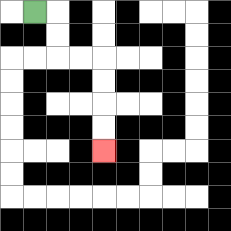{'start': '[1, 0]', 'end': '[4, 6]', 'path_directions': 'R,D,D,R,R,D,D,D,D', 'path_coordinates': '[[1, 0], [2, 0], [2, 1], [2, 2], [3, 2], [4, 2], [4, 3], [4, 4], [4, 5], [4, 6]]'}